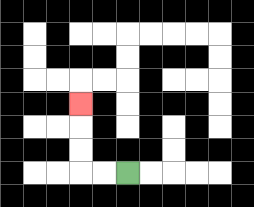{'start': '[5, 7]', 'end': '[3, 4]', 'path_directions': 'L,L,U,U,U', 'path_coordinates': '[[5, 7], [4, 7], [3, 7], [3, 6], [3, 5], [3, 4]]'}